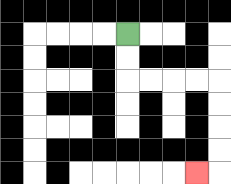{'start': '[5, 1]', 'end': '[8, 7]', 'path_directions': 'D,D,R,R,R,R,D,D,D,D,L', 'path_coordinates': '[[5, 1], [5, 2], [5, 3], [6, 3], [7, 3], [8, 3], [9, 3], [9, 4], [9, 5], [9, 6], [9, 7], [8, 7]]'}